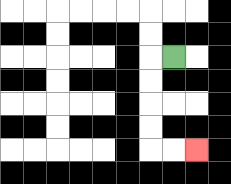{'start': '[7, 2]', 'end': '[8, 6]', 'path_directions': 'L,D,D,D,D,R,R', 'path_coordinates': '[[7, 2], [6, 2], [6, 3], [6, 4], [6, 5], [6, 6], [7, 6], [8, 6]]'}